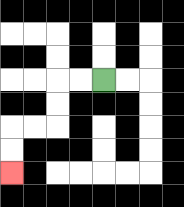{'start': '[4, 3]', 'end': '[0, 7]', 'path_directions': 'L,L,D,D,L,L,D,D', 'path_coordinates': '[[4, 3], [3, 3], [2, 3], [2, 4], [2, 5], [1, 5], [0, 5], [0, 6], [0, 7]]'}